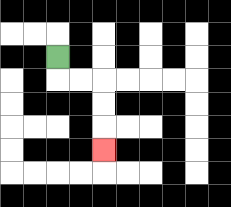{'start': '[2, 2]', 'end': '[4, 6]', 'path_directions': 'D,R,R,D,D,D', 'path_coordinates': '[[2, 2], [2, 3], [3, 3], [4, 3], [4, 4], [4, 5], [4, 6]]'}